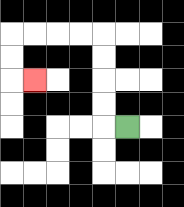{'start': '[5, 5]', 'end': '[1, 3]', 'path_directions': 'L,U,U,U,U,L,L,L,L,D,D,R', 'path_coordinates': '[[5, 5], [4, 5], [4, 4], [4, 3], [4, 2], [4, 1], [3, 1], [2, 1], [1, 1], [0, 1], [0, 2], [0, 3], [1, 3]]'}